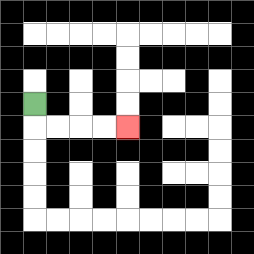{'start': '[1, 4]', 'end': '[5, 5]', 'path_directions': 'D,R,R,R,R', 'path_coordinates': '[[1, 4], [1, 5], [2, 5], [3, 5], [4, 5], [5, 5]]'}